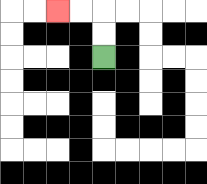{'start': '[4, 2]', 'end': '[2, 0]', 'path_directions': 'U,U,L,L', 'path_coordinates': '[[4, 2], [4, 1], [4, 0], [3, 0], [2, 0]]'}